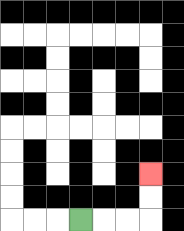{'start': '[3, 9]', 'end': '[6, 7]', 'path_directions': 'R,R,R,U,U', 'path_coordinates': '[[3, 9], [4, 9], [5, 9], [6, 9], [6, 8], [6, 7]]'}